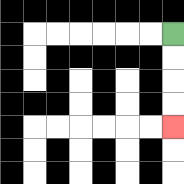{'start': '[7, 1]', 'end': '[7, 5]', 'path_directions': 'D,D,D,D', 'path_coordinates': '[[7, 1], [7, 2], [7, 3], [7, 4], [7, 5]]'}